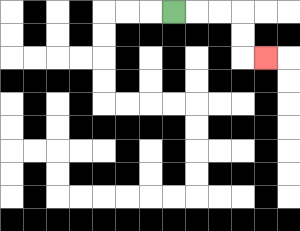{'start': '[7, 0]', 'end': '[11, 2]', 'path_directions': 'R,R,R,D,D,R', 'path_coordinates': '[[7, 0], [8, 0], [9, 0], [10, 0], [10, 1], [10, 2], [11, 2]]'}